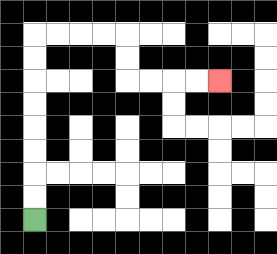{'start': '[1, 9]', 'end': '[9, 3]', 'path_directions': 'U,U,U,U,U,U,U,U,R,R,R,R,D,D,R,R,R,R', 'path_coordinates': '[[1, 9], [1, 8], [1, 7], [1, 6], [1, 5], [1, 4], [1, 3], [1, 2], [1, 1], [2, 1], [3, 1], [4, 1], [5, 1], [5, 2], [5, 3], [6, 3], [7, 3], [8, 3], [9, 3]]'}